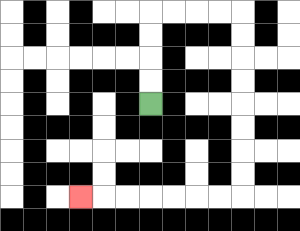{'start': '[6, 4]', 'end': '[3, 8]', 'path_directions': 'U,U,U,U,R,R,R,R,D,D,D,D,D,D,D,D,L,L,L,L,L,L,L', 'path_coordinates': '[[6, 4], [6, 3], [6, 2], [6, 1], [6, 0], [7, 0], [8, 0], [9, 0], [10, 0], [10, 1], [10, 2], [10, 3], [10, 4], [10, 5], [10, 6], [10, 7], [10, 8], [9, 8], [8, 8], [7, 8], [6, 8], [5, 8], [4, 8], [3, 8]]'}